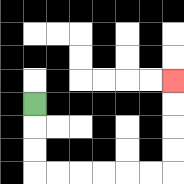{'start': '[1, 4]', 'end': '[7, 3]', 'path_directions': 'D,D,D,R,R,R,R,R,R,U,U,U,U', 'path_coordinates': '[[1, 4], [1, 5], [1, 6], [1, 7], [2, 7], [3, 7], [4, 7], [5, 7], [6, 7], [7, 7], [7, 6], [7, 5], [7, 4], [7, 3]]'}